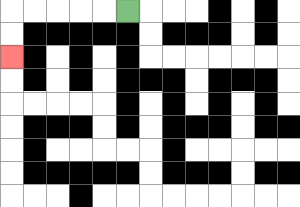{'start': '[5, 0]', 'end': '[0, 2]', 'path_directions': 'L,L,L,L,L,D,D', 'path_coordinates': '[[5, 0], [4, 0], [3, 0], [2, 0], [1, 0], [0, 0], [0, 1], [0, 2]]'}